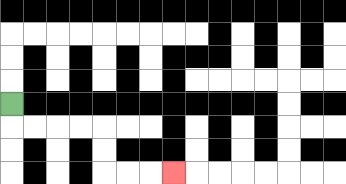{'start': '[0, 4]', 'end': '[7, 7]', 'path_directions': 'D,R,R,R,R,D,D,R,R,R', 'path_coordinates': '[[0, 4], [0, 5], [1, 5], [2, 5], [3, 5], [4, 5], [4, 6], [4, 7], [5, 7], [6, 7], [7, 7]]'}